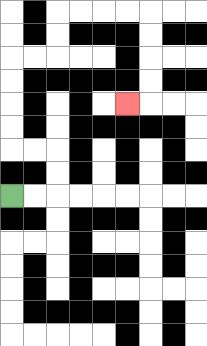{'start': '[0, 8]', 'end': '[5, 4]', 'path_directions': 'R,R,U,U,L,L,U,U,U,U,R,R,U,U,R,R,R,R,D,D,D,D,L', 'path_coordinates': '[[0, 8], [1, 8], [2, 8], [2, 7], [2, 6], [1, 6], [0, 6], [0, 5], [0, 4], [0, 3], [0, 2], [1, 2], [2, 2], [2, 1], [2, 0], [3, 0], [4, 0], [5, 0], [6, 0], [6, 1], [6, 2], [6, 3], [6, 4], [5, 4]]'}